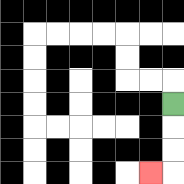{'start': '[7, 4]', 'end': '[6, 7]', 'path_directions': 'D,D,D,L', 'path_coordinates': '[[7, 4], [7, 5], [7, 6], [7, 7], [6, 7]]'}